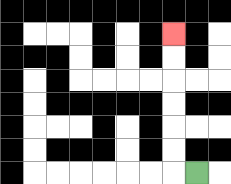{'start': '[8, 7]', 'end': '[7, 1]', 'path_directions': 'L,U,U,U,U,U,U', 'path_coordinates': '[[8, 7], [7, 7], [7, 6], [7, 5], [7, 4], [7, 3], [7, 2], [7, 1]]'}